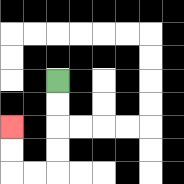{'start': '[2, 3]', 'end': '[0, 5]', 'path_directions': 'D,D,D,D,L,L,U,U', 'path_coordinates': '[[2, 3], [2, 4], [2, 5], [2, 6], [2, 7], [1, 7], [0, 7], [0, 6], [0, 5]]'}